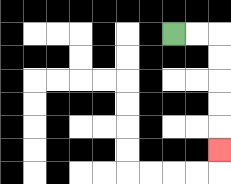{'start': '[7, 1]', 'end': '[9, 6]', 'path_directions': 'R,R,D,D,D,D,D', 'path_coordinates': '[[7, 1], [8, 1], [9, 1], [9, 2], [9, 3], [9, 4], [9, 5], [9, 6]]'}